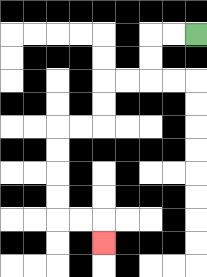{'start': '[8, 1]', 'end': '[4, 10]', 'path_directions': 'L,L,D,D,L,L,D,D,L,L,D,D,D,D,R,R,D', 'path_coordinates': '[[8, 1], [7, 1], [6, 1], [6, 2], [6, 3], [5, 3], [4, 3], [4, 4], [4, 5], [3, 5], [2, 5], [2, 6], [2, 7], [2, 8], [2, 9], [3, 9], [4, 9], [4, 10]]'}